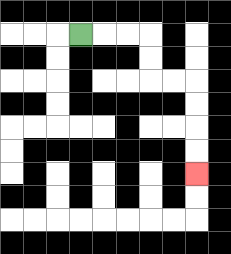{'start': '[3, 1]', 'end': '[8, 7]', 'path_directions': 'R,R,R,D,D,R,R,D,D,D,D', 'path_coordinates': '[[3, 1], [4, 1], [5, 1], [6, 1], [6, 2], [6, 3], [7, 3], [8, 3], [8, 4], [8, 5], [8, 6], [8, 7]]'}